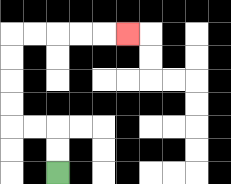{'start': '[2, 7]', 'end': '[5, 1]', 'path_directions': 'U,U,L,L,U,U,U,U,R,R,R,R,R', 'path_coordinates': '[[2, 7], [2, 6], [2, 5], [1, 5], [0, 5], [0, 4], [0, 3], [0, 2], [0, 1], [1, 1], [2, 1], [3, 1], [4, 1], [5, 1]]'}